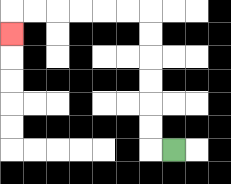{'start': '[7, 6]', 'end': '[0, 1]', 'path_directions': 'L,U,U,U,U,U,U,L,L,L,L,L,L,D', 'path_coordinates': '[[7, 6], [6, 6], [6, 5], [6, 4], [6, 3], [6, 2], [6, 1], [6, 0], [5, 0], [4, 0], [3, 0], [2, 0], [1, 0], [0, 0], [0, 1]]'}